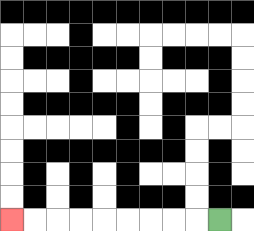{'start': '[9, 9]', 'end': '[0, 9]', 'path_directions': 'L,L,L,L,L,L,L,L,L', 'path_coordinates': '[[9, 9], [8, 9], [7, 9], [6, 9], [5, 9], [4, 9], [3, 9], [2, 9], [1, 9], [0, 9]]'}